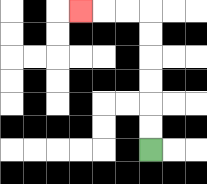{'start': '[6, 6]', 'end': '[3, 0]', 'path_directions': 'U,U,U,U,U,U,L,L,L', 'path_coordinates': '[[6, 6], [6, 5], [6, 4], [6, 3], [6, 2], [6, 1], [6, 0], [5, 0], [4, 0], [3, 0]]'}